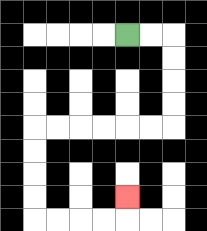{'start': '[5, 1]', 'end': '[5, 8]', 'path_directions': 'R,R,D,D,D,D,L,L,L,L,L,L,D,D,D,D,R,R,R,R,U', 'path_coordinates': '[[5, 1], [6, 1], [7, 1], [7, 2], [7, 3], [7, 4], [7, 5], [6, 5], [5, 5], [4, 5], [3, 5], [2, 5], [1, 5], [1, 6], [1, 7], [1, 8], [1, 9], [2, 9], [3, 9], [4, 9], [5, 9], [5, 8]]'}